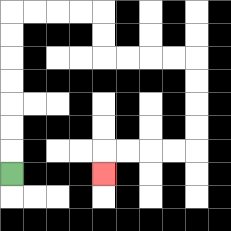{'start': '[0, 7]', 'end': '[4, 7]', 'path_directions': 'U,U,U,U,U,U,U,R,R,R,R,D,D,R,R,R,R,D,D,D,D,L,L,L,L,D', 'path_coordinates': '[[0, 7], [0, 6], [0, 5], [0, 4], [0, 3], [0, 2], [0, 1], [0, 0], [1, 0], [2, 0], [3, 0], [4, 0], [4, 1], [4, 2], [5, 2], [6, 2], [7, 2], [8, 2], [8, 3], [8, 4], [8, 5], [8, 6], [7, 6], [6, 6], [5, 6], [4, 6], [4, 7]]'}